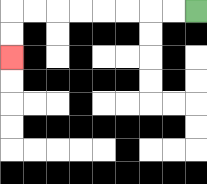{'start': '[8, 0]', 'end': '[0, 2]', 'path_directions': 'L,L,L,L,L,L,L,L,D,D', 'path_coordinates': '[[8, 0], [7, 0], [6, 0], [5, 0], [4, 0], [3, 0], [2, 0], [1, 0], [0, 0], [0, 1], [0, 2]]'}